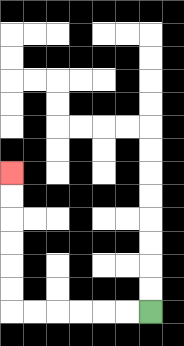{'start': '[6, 13]', 'end': '[0, 7]', 'path_directions': 'L,L,L,L,L,L,U,U,U,U,U,U', 'path_coordinates': '[[6, 13], [5, 13], [4, 13], [3, 13], [2, 13], [1, 13], [0, 13], [0, 12], [0, 11], [0, 10], [0, 9], [0, 8], [0, 7]]'}